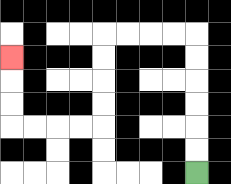{'start': '[8, 7]', 'end': '[0, 2]', 'path_directions': 'U,U,U,U,U,U,L,L,L,L,D,D,D,D,L,L,L,L,U,U,U', 'path_coordinates': '[[8, 7], [8, 6], [8, 5], [8, 4], [8, 3], [8, 2], [8, 1], [7, 1], [6, 1], [5, 1], [4, 1], [4, 2], [4, 3], [4, 4], [4, 5], [3, 5], [2, 5], [1, 5], [0, 5], [0, 4], [0, 3], [0, 2]]'}